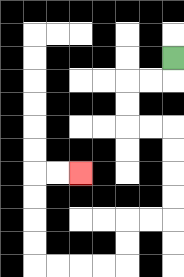{'start': '[7, 2]', 'end': '[3, 7]', 'path_directions': 'D,L,L,D,D,R,R,D,D,D,D,L,L,D,D,L,L,L,L,U,U,U,U,R,R', 'path_coordinates': '[[7, 2], [7, 3], [6, 3], [5, 3], [5, 4], [5, 5], [6, 5], [7, 5], [7, 6], [7, 7], [7, 8], [7, 9], [6, 9], [5, 9], [5, 10], [5, 11], [4, 11], [3, 11], [2, 11], [1, 11], [1, 10], [1, 9], [1, 8], [1, 7], [2, 7], [3, 7]]'}